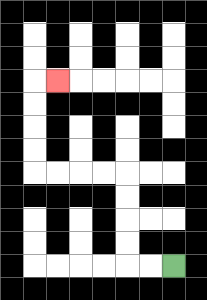{'start': '[7, 11]', 'end': '[2, 3]', 'path_directions': 'L,L,U,U,U,U,L,L,L,L,U,U,U,U,R', 'path_coordinates': '[[7, 11], [6, 11], [5, 11], [5, 10], [5, 9], [5, 8], [5, 7], [4, 7], [3, 7], [2, 7], [1, 7], [1, 6], [1, 5], [1, 4], [1, 3], [2, 3]]'}